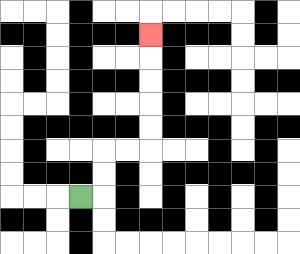{'start': '[3, 8]', 'end': '[6, 1]', 'path_directions': 'R,U,U,R,R,U,U,U,U,U', 'path_coordinates': '[[3, 8], [4, 8], [4, 7], [4, 6], [5, 6], [6, 6], [6, 5], [6, 4], [6, 3], [6, 2], [6, 1]]'}